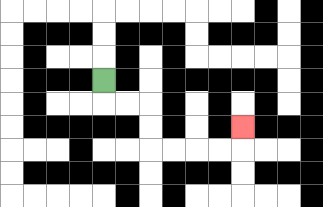{'start': '[4, 3]', 'end': '[10, 5]', 'path_directions': 'D,R,R,D,D,R,R,R,R,U', 'path_coordinates': '[[4, 3], [4, 4], [5, 4], [6, 4], [6, 5], [6, 6], [7, 6], [8, 6], [9, 6], [10, 6], [10, 5]]'}